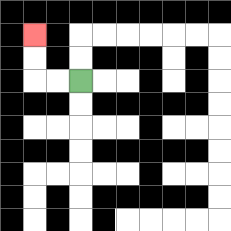{'start': '[3, 3]', 'end': '[1, 1]', 'path_directions': 'L,L,U,U', 'path_coordinates': '[[3, 3], [2, 3], [1, 3], [1, 2], [1, 1]]'}